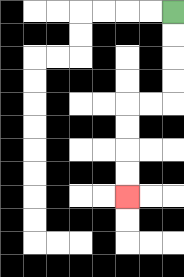{'start': '[7, 0]', 'end': '[5, 8]', 'path_directions': 'D,D,D,D,L,L,D,D,D,D', 'path_coordinates': '[[7, 0], [7, 1], [7, 2], [7, 3], [7, 4], [6, 4], [5, 4], [5, 5], [5, 6], [5, 7], [5, 8]]'}